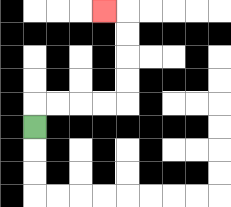{'start': '[1, 5]', 'end': '[4, 0]', 'path_directions': 'U,R,R,R,R,U,U,U,U,L', 'path_coordinates': '[[1, 5], [1, 4], [2, 4], [3, 4], [4, 4], [5, 4], [5, 3], [5, 2], [5, 1], [5, 0], [4, 0]]'}